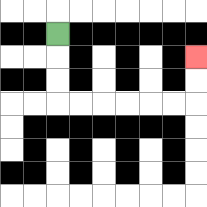{'start': '[2, 1]', 'end': '[8, 2]', 'path_directions': 'D,D,D,R,R,R,R,R,R,U,U', 'path_coordinates': '[[2, 1], [2, 2], [2, 3], [2, 4], [3, 4], [4, 4], [5, 4], [6, 4], [7, 4], [8, 4], [8, 3], [8, 2]]'}